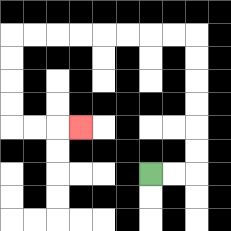{'start': '[6, 7]', 'end': '[3, 5]', 'path_directions': 'R,R,U,U,U,U,U,U,L,L,L,L,L,L,L,L,D,D,D,D,R,R,R', 'path_coordinates': '[[6, 7], [7, 7], [8, 7], [8, 6], [8, 5], [8, 4], [8, 3], [8, 2], [8, 1], [7, 1], [6, 1], [5, 1], [4, 1], [3, 1], [2, 1], [1, 1], [0, 1], [0, 2], [0, 3], [0, 4], [0, 5], [1, 5], [2, 5], [3, 5]]'}